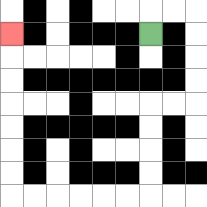{'start': '[6, 1]', 'end': '[0, 1]', 'path_directions': 'U,R,R,D,D,D,D,L,L,D,D,D,D,L,L,L,L,L,L,U,U,U,U,U,U,U', 'path_coordinates': '[[6, 1], [6, 0], [7, 0], [8, 0], [8, 1], [8, 2], [8, 3], [8, 4], [7, 4], [6, 4], [6, 5], [6, 6], [6, 7], [6, 8], [5, 8], [4, 8], [3, 8], [2, 8], [1, 8], [0, 8], [0, 7], [0, 6], [0, 5], [0, 4], [0, 3], [0, 2], [0, 1]]'}